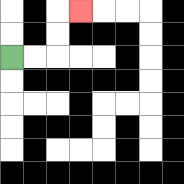{'start': '[0, 2]', 'end': '[3, 0]', 'path_directions': 'R,R,U,U,R', 'path_coordinates': '[[0, 2], [1, 2], [2, 2], [2, 1], [2, 0], [3, 0]]'}